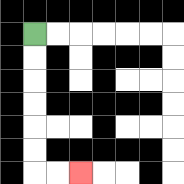{'start': '[1, 1]', 'end': '[3, 7]', 'path_directions': 'D,D,D,D,D,D,R,R', 'path_coordinates': '[[1, 1], [1, 2], [1, 3], [1, 4], [1, 5], [1, 6], [1, 7], [2, 7], [3, 7]]'}